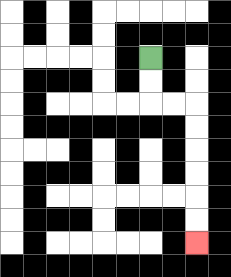{'start': '[6, 2]', 'end': '[8, 10]', 'path_directions': 'D,D,R,R,D,D,D,D,D,D', 'path_coordinates': '[[6, 2], [6, 3], [6, 4], [7, 4], [8, 4], [8, 5], [8, 6], [8, 7], [8, 8], [8, 9], [8, 10]]'}